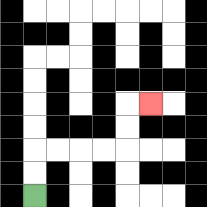{'start': '[1, 8]', 'end': '[6, 4]', 'path_directions': 'U,U,R,R,R,R,U,U,R', 'path_coordinates': '[[1, 8], [1, 7], [1, 6], [2, 6], [3, 6], [4, 6], [5, 6], [5, 5], [5, 4], [6, 4]]'}